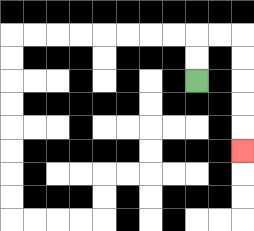{'start': '[8, 3]', 'end': '[10, 6]', 'path_directions': 'U,U,R,R,D,D,D,D,D', 'path_coordinates': '[[8, 3], [8, 2], [8, 1], [9, 1], [10, 1], [10, 2], [10, 3], [10, 4], [10, 5], [10, 6]]'}